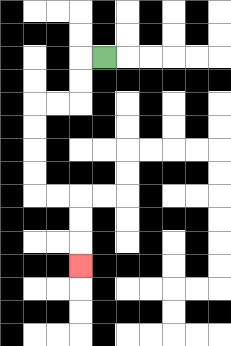{'start': '[4, 2]', 'end': '[3, 11]', 'path_directions': 'L,D,D,L,L,D,D,D,D,R,R,D,D,D', 'path_coordinates': '[[4, 2], [3, 2], [3, 3], [3, 4], [2, 4], [1, 4], [1, 5], [1, 6], [1, 7], [1, 8], [2, 8], [3, 8], [3, 9], [3, 10], [3, 11]]'}